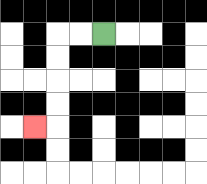{'start': '[4, 1]', 'end': '[1, 5]', 'path_directions': 'L,L,D,D,D,D,L', 'path_coordinates': '[[4, 1], [3, 1], [2, 1], [2, 2], [2, 3], [2, 4], [2, 5], [1, 5]]'}